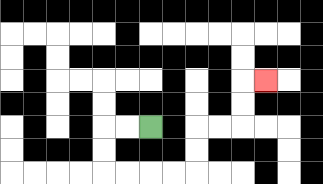{'start': '[6, 5]', 'end': '[11, 3]', 'path_directions': 'L,L,D,D,R,R,R,R,U,U,R,R,U,U,R', 'path_coordinates': '[[6, 5], [5, 5], [4, 5], [4, 6], [4, 7], [5, 7], [6, 7], [7, 7], [8, 7], [8, 6], [8, 5], [9, 5], [10, 5], [10, 4], [10, 3], [11, 3]]'}